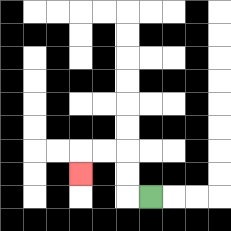{'start': '[6, 8]', 'end': '[3, 7]', 'path_directions': 'L,U,U,L,L,D', 'path_coordinates': '[[6, 8], [5, 8], [5, 7], [5, 6], [4, 6], [3, 6], [3, 7]]'}